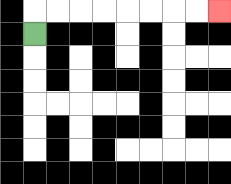{'start': '[1, 1]', 'end': '[9, 0]', 'path_directions': 'U,R,R,R,R,R,R,R,R', 'path_coordinates': '[[1, 1], [1, 0], [2, 0], [3, 0], [4, 0], [5, 0], [6, 0], [7, 0], [8, 0], [9, 0]]'}